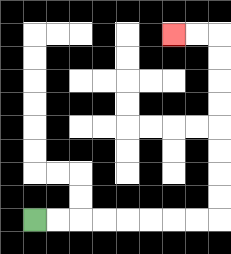{'start': '[1, 9]', 'end': '[7, 1]', 'path_directions': 'R,R,R,R,R,R,R,R,U,U,U,U,U,U,U,U,L,L', 'path_coordinates': '[[1, 9], [2, 9], [3, 9], [4, 9], [5, 9], [6, 9], [7, 9], [8, 9], [9, 9], [9, 8], [9, 7], [9, 6], [9, 5], [9, 4], [9, 3], [9, 2], [9, 1], [8, 1], [7, 1]]'}